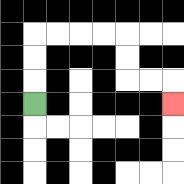{'start': '[1, 4]', 'end': '[7, 4]', 'path_directions': 'U,U,U,R,R,R,R,D,D,R,R,D', 'path_coordinates': '[[1, 4], [1, 3], [1, 2], [1, 1], [2, 1], [3, 1], [4, 1], [5, 1], [5, 2], [5, 3], [6, 3], [7, 3], [7, 4]]'}